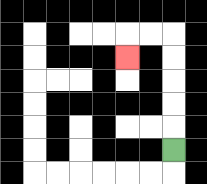{'start': '[7, 6]', 'end': '[5, 2]', 'path_directions': 'U,U,U,U,U,L,L,D', 'path_coordinates': '[[7, 6], [7, 5], [7, 4], [7, 3], [7, 2], [7, 1], [6, 1], [5, 1], [5, 2]]'}